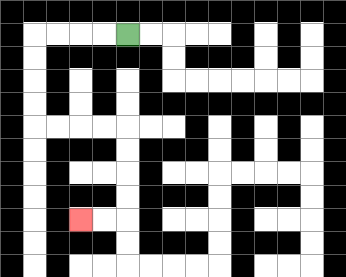{'start': '[5, 1]', 'end': '[3, 9]', 'path_directions': 'L,L,L,L,D,D,D,D,R,R,R,R,D,D,D,D,L,L', 'path_coordinates': '[[5, 1], [4, 1], [3, 1], [2, 1], [1, 1], [1, 2], [1, 3], [1, 4], [1, 5], [2, 5], [3, 5], [4, 5], [5, 5], [5, 6], [5, 7], [5, 8], [5, 9], [4, 9], [3, 9]]'}